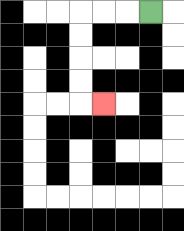{'start': '[6, 0]', 'end': '[4, 4]', 'path_directions': 'L,L,L,D,D,D,D,R', 'path_coordinates': '[[6, 0], [5, 0], [4, 0], [3, 0], [3, 1], [3, 2], [3, 3], [3, 4], [4, 4]]'}